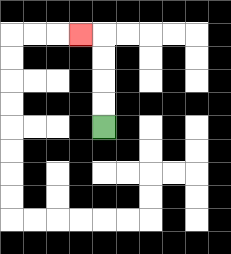{'start': '[4, 5]', 'end': '[3, 1]', 'path_directions': 'U,U,U,U,L', 'path_coordinates': '[[4, 5], [4, 4], [4, 3], [4, 2], [4, 1], [3, 1]]'}